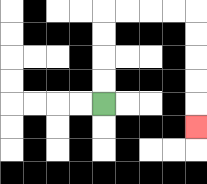{'start': '[4, 4]', 'end': '[8, 5]', 'path_directions': 'U,U,U,U,R,R,R,R,D,D,D,D,D', 'path_coordinates': '[[4, 4], [4, 3], [4, 2], [4, 1], [4, 0], [5, 0], [6, 0], [7, 0], [8, 0], [8, 1], [8, 2], [8, 3], [8, 4], [8, 5]]'}